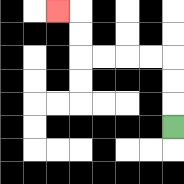{'start': '[7, 5]', 'end': '[2, 0]', 'path_directions': 'U,U,U,L,L,L,L,U,U,L', 'path_coordinates': '[[7, 5], [7, 4], [7, 3], [7, 2], [6, 2], [5, 2], [4, 2], [3, 2], [3, 1], [3, 0], [2, 0]]'}